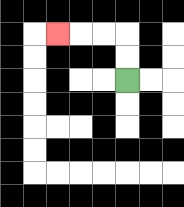{'start': '[5, 3]', 'end': '[2, 1]', 'path_directions': 'U,U,L,L,L', 'path_coordinates': '[[5, 3], [5, 2], [5, 1], [4, 1], [3, 1], [2, 1]]'}